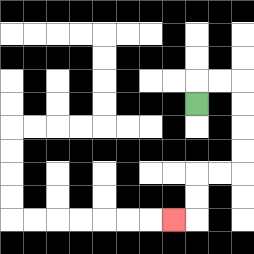{'start': '[8, 4]', 'end': '[7, 9]', 'path_directions': 'U,R,R,D,D,D,D,L,L,D,D,L', 'path_coordinates': '[[8, 4], [8, 3], [9, 3], [10, 3], [10, 4], [10, 5], [10, 6], [10, 7], [9, 7], [8, 7], [8, 8], [8, 9], [7, 9]]'}